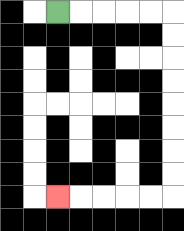{'start': '[2, 0]', 'end': '[2, 8]', 'path_directions': 'R,R,R,R,R,D,D,D,D,D,D,D,D,L,L,L,L,L', 'path_coordinates': '[[2, 0], [3, 0], [4, 0], [5, 0], [6, 0], [7, 0], [7, 1], [7, 2], [7, 3], [7, 4], [7, 5], [7, 6], [7, 7], [7, 8], [6, 8], [5, 8], [4, 8], [3, 8], [2, 8]]'}